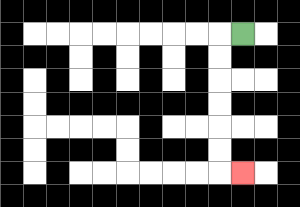{'start': '[10, 1]', 'end': '[10, 7]', 'path_directions': 'L,D,D,D,D,D,D,R', 'path_coordinates': '[[10, 1], [9, 1], [9, 2], [9, 3], [9, 4], [9, 5], [9, 6], [9, 7], [10, 7]]'}